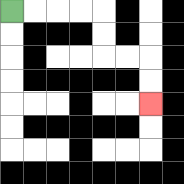{'start': '[0, 0]', 'end': '[6, 4]', 'path_directions': 'R,R,R,R,D,D,R,R,D,D', 'path_coordinates': '[[0, 0], [1, 0], [2, 0], [3, 0], [4, 0], [4, 1], [4, 2], [5, 2], [6, 2], [6, 3], [6, 4]]'}